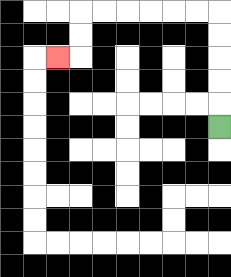{'start': '[9, 5]', 'end': '[2, 2]', 'path_directions': 'U,U,U,U,U,L,L,L,L,L,L,D,D,L', 'path_coordinates': '[[9, 5], [9, 4], [9, 3], [9, 2], [9, 1], [9, 0], [8, 0], [7, 0], [6, 0], [5, 0], [4, 0], [3, 0], [3, 1], [3, 2], [2, 2]]'}